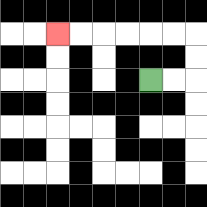{'start': '[6, 3]', 'end': '[2, 1]', 'path_directions': 'R,R,U,U,L,L,L,L,L,L', 'path_coordinates': '[[6, 3], [7, 3], [8, 3], [8, 2], [8, 1], [7, 1], [6, 1], [5, 1], [4, 1], [3, 1], [2, 1]]'}